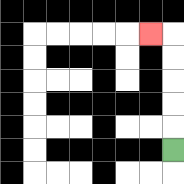{'start': '[7, 6]', 'end': '[6, 1]', 'path_directions': 'U,U,U,U,U,L', 'path_coordinates': '[[7, 6], [7, 5], [7, 4], [7, 3], [7, 2], [7, 1], [6, 1]]'}